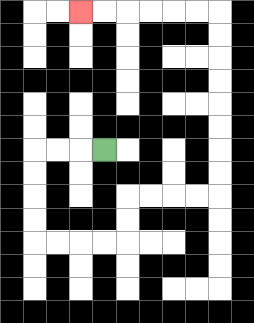{'start': '[4, 6]', 'end': '[3, 0]', 'path_directions': 'L,L,L,D,D,D,D,R,R,R,R,U,U,R,R,R,R,U,U,U,U,U,U,U,U,L,L,L,L,L,L', 'path_coordinates': '[[4, 6], [3, 6], [2, 6], [1, 6], [1, 7], [1, 8], [1, 9], [1, 10], [2, 10], [3, 10], [4, 10], [5, 10], [5, 9], [5, 8], [6, 8], [7, 8], [8, 8], [9, 8], [9, 7], [9, 6], [9, 5], [9, 4], [9, 3], [9, 2], [9, 1], [9, 0], [8, 0], [7, 0], [6, 0], [5, 0], [4, 0], [3, 0]]'}